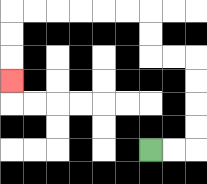{'start': '[6, 6]', 'end': '[0, 3]', 'path_directions': 'R,R,U,U,U,U,L,L,U,U,L,L,L,L,L,L,D,D,D', 'path_coordinates': '[[6, 6], [7, 6], [8, 6], [8, 5], [8, 4], [8, 3], [8, 2], [7, 2], [6, 2], [6, 1], [6, 0], [5, 0], [4, 0], [3, 0], [2, 0], [1, 0], [0, 0], [0, 1], [0, 2], [0, 3]]'}